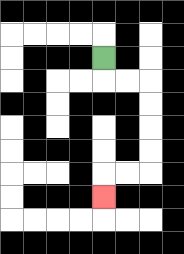{'start': '[4, 2]', 'end': '[4, 8]', 'path_directions': 'D,R,R,D,D,D,D,L,L,D', 'path_coordinates': '[[4, 2], [4, 3], [5, 3], [6, 3], [6, 4], [6, 5], [6, 6], [6, 7], [5, 7], [4, 7], [4, 8]]'}